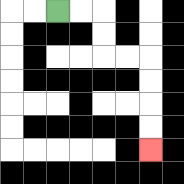{'start': '[2, 0]', 'end': '[6, 6]', 'path_directions': 'R,R,D,D,R,R,D,D,D,D', 'path_coordinates': '[[2, 0], [3, 0], [4, 0], [4, 1], [4, 2], [5, 2], [6, 2], [6, 3], [6, 4], [6, 5], [6, 6]]'}